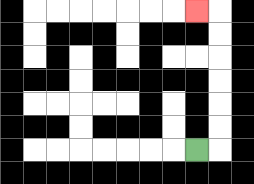{'start': '[8, 6]', 'end': '[8, 0]', 'path_directions': 'R,U,U,U,U,U,U,L', 'path_coordinates': '[[8, 6], [9, 6], [9, 5], [9, 4], [9, 3], [9, 2], [9, 1], [9, 0], [8, 0]]'}